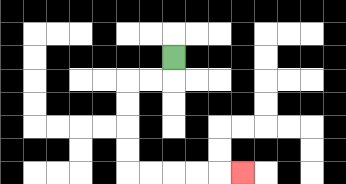{'start': '[7, 2]', 'end': '[10, 7]', 'path_directions': 'D,L,L,D,D,D,D,R,R,R,R,R', 'path_coordinates': '[[7, 2], [7, 3], [6, 3], [5, 3], [5, 4], [5, 5], [5, 6], [5, 7], [6, 7], [7, 7], [8, 7], [9, 7], [10, 7]]'}